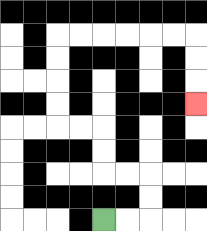{'start': '[4, 9]', 'end': '[8, 4]', 'path_directions': 'R,R,U,U,L,L,U,U,L,L,U,U,U,U,R,R,R,R,R,R,D,D,D', 'path_coordinates': '[[4, 9], [5, 9], [6, 9], [6, 8], [6, 7], [5, 7], [4, 7], [4, 6], [4, 5], [3, 5], [2, 5], [2, 4], [2, 3], [2, 2], [2, 1], [3, 1], [4, 1], [5, 1], [6, 1], [7, 1], [8, 1], [8, 2], [8, 3], [8, 4]]'}